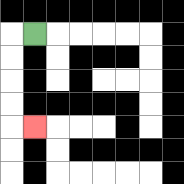{'start': '[1, 1]', 'end': '[1, 5]', 'path_directions': 'L,D,D,D,D,R', 'path_coordinates': '[[1, 1], [0, 1], [0, 2], [0, 3], [0, 4], [0, 5], [1, 5]]'}